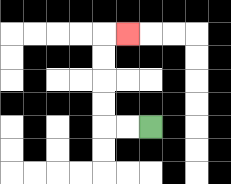{'start': '[6, 5]', 'end': '[5, 1]', 'path_directions': 'L,L,U,U,U,U,R', 'path_coordinates': '[[6, 5], [5, 5], [4, 5], [4, 4], [4, 3], [4, 2], [4, 1], [5, 1]]'}